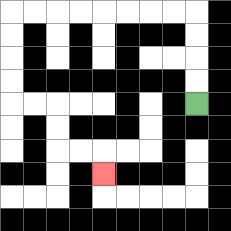{'start': '[8, 4]', 'end': '[4, 7]', 'path_directions': 'U,U,U,U,L,L,L,L,L,L,L,L,D,D,D,D,R,R,D,D,R,R,D', 'path_coordinates': '[[8, 4], [8, 3], [8, 2], [8, 1], [8, 0], [7, 0], [6, 0], [5, 0], [4, 0], [3, 0], [2, 0], [1, 0], [0, 0], [0, 1], [0, 2], [0, 3], [0, 4], [1, 4], [2, 4], [2, 5], [2, 6], [3, 6], [4, 6], [4, 7]]'}